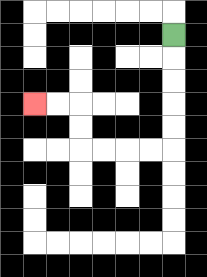{'start': '[7, 1]', 'end': '[1, 4]', 'path_directions': 'D,D,D,D,D,L,L,L,L,U,U,L,L', 'path_coordinates': '[[7, 1], [7, 2], [7, 3], [7, 4], [7, 5], [7, 6], [6, 6], [5, 6], [4, 6], [3, 6], [3, 5], [3, 4], [2, 4], [1, 4]]'}